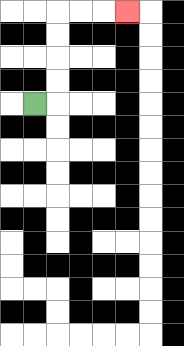{'start': '[1, 4]', 'end': '[5, 0]', 'path_directions': 'R,U,U,U,U,R,R,R', 'path_coordinates': '[[1, 4], [2, 4], [2, 3], [2, 2], [2, 1], [2, 0], [3, 0], [4, 0], [5, 0]]'}